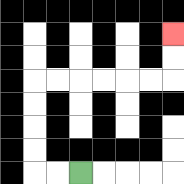{'start': '[3, 7]', 'end': '[7, 1]', 'path_directions': 'L,L,U,U,U,U,R,R,R,R,R,R,U,U', 'path_coordinates': '[[3, 7], [2, 7], [1, 7], [1, 6], [1, 5], [1, 4], [1, 3], [2, 3], [3, 3], [4, 3], [5, 3], [6, 3], [7, 3], [7, 2], [7, 1]]'}